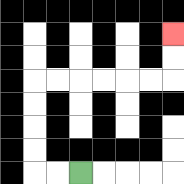{'start': '[3, 7]', 'end': '[7, 1]', 'path_directions': 'L,L,U,U,U,U,R,R,R,R,R,R,U,U', 'path_coordinates': '[[3, 7], [2, 7], [1, 7], [1, 6], [1, 5], [1, 4], [1, 3], [2, 3], [3, 3], [4, 3], [5, 3], [6, 3], [7, 3], [7, 2], [7, 1]]'}